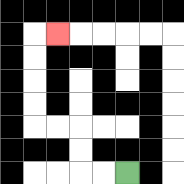{'start': '[5, 7]', 'end': '[2, 1]', 'path_directions': 'L,L,U,U,L,L,U,U,U,U,R', 'path_coordinates': '[[5, 7], [4, 7], [3, 7], [3, 6], [3, 5], [2, 5], [1, 5], [1, 4], [1, 3], [1, 2], [1, 1], [2, 1]]'}